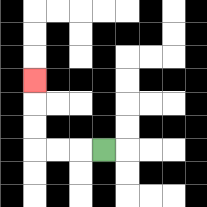{'start': '[4, 6]', 'end': '[1, 3]', 'path_directions': 'L,L,L,U,U,U', 'path_coordinates': '[[4, 6], [3, 6], [2, 6], [1, 6], [1, 5], [1, 4], [1, 3]]'}